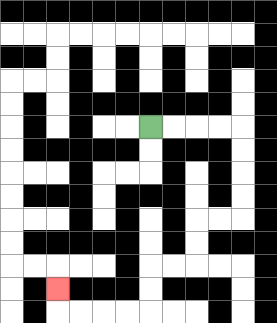{'start': '[6, 5]', 'end': '[2, 12]', 'path_directions': 'R,R,R,R,D,D,D,D,L,L,D,D,L,L,D,D,L,L,L,L,U', 'path_coordinates': '[[6, 5], [7, 5], [8, 5], [9, 5], [10, 5], [10, 6], [10, 7], [10, 8], [10, 9], [9, 9], [8, 9], [8, 10], [8, 11], [7, 11], [6, 11], [6, 12], [6, 13], [5, 13], [4, 13], [3, 13], [2, 13], [2, 12]]'}